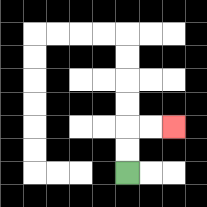{'start': '[5, 7]', 'end': '[7, 5]', 'path_directions': 'U,U,R,R', 'path_coordinates': '[[5, 7], [5, 6], [5, 5], [6, 5], [7, 5]]'}